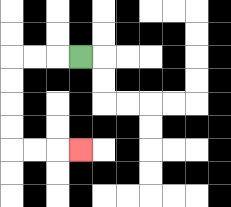{'start': '[3, 2]', 'end': '[3, 6]', 'path_directions': 'L,L,L,D,D,D,D,R,R,R', 'path_coordinates': '[[3, 2], [2, 2], [1, 2], [0, 2], [0, 3], [0, 4], [0, 5], [0, 6], [1, 6], [2, 6], [3, 6]]'}